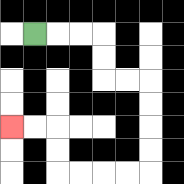{'start': '[1, 1]', 'end': '[0, 5]', 'path_directions': 'R,R,R,D,D,R,R,D,D,D,D,L,L,L,L,U,U,L,L', 'path_coordinates': '[[1, 1], [2, 1], [3, 1], [4, 1], [4, 2], [4, 3], [5, 3], [6, 3], [6, 4], [6, 5], [6, 6], [6, 7], [5, 7], [4, 7], [3, 7], [2, 7], [2, 6], [2, 5], [1, 5], [0, 5]]'}